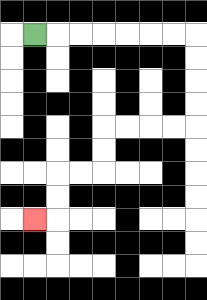{'start': '[1, 1]', 'end': '[1, 9]', 'path_directions': 'R,R,R,R,R,R,R,D,D,D,D,L,L,L,L,D,D,L,L,D,D,L', 'path_coordinates': '[[1, 1], [2, 1], [3, 1], [4, 1], [5, 1], [6, 1], [7, 1], [8, 1], [8, 2], [8, 3], [8, 4], [8, 5], [7, 5], [6, 5], [5, 5], [4, 5], [4, 6], [4, 7], [3, 7], [2, 7], [2, 8], [2, 9], [1, 9]]'}